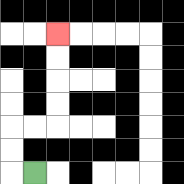{'start': '[1, 7]', 'end': '[2, 1]', 'path_directions': 'L,U,U,R,R,U,U,U,U', 'path_coordinates': '[[1, 7], [0, 7], [0, 6], [0, 5], [1, 5], [2, 5], [2, 4], [2, 3], [2, 2], [2, 1]]'}